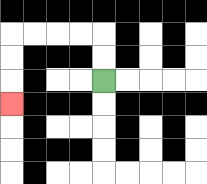{'start': '[4, 3]', 'end': '[0, 4]', 'path_directions': 'U,U,L,L,L,L,D,D,D', 'path_coordinates': '[[4, 3], [4, 2], [4, 1], [3, 1], [2, 1], [1, 1], [0, 1], [0, 2], [0, 3], [0, 4]]'}